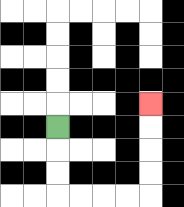{'start': '[2, 5]', 'end': '[6, 4]', 'path_directions': 'D,D,D,R,R,R,R,U,U,U,U', 'path_coordinates': '[[2, 5], [2, 6], [2, 7], [2, 8], [3, 8], [4, 8], [5, 8], [6, 8], [6, 7], [6, 6], [6, 5], [6, 4]]'}